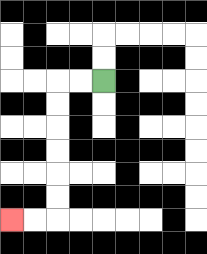{'start': '[4, 3]', 'end': '[0, 9]', 'path_directions': 'L,L,D,D,D,D,D,D,L,L', 'path_coordinates': '[[4, 3], [3, 3], [2, 3], [2, 4], [2, 5], [2, 6], [2, 7], [2, 8], [2, 9], [1, 9], [0, 9]]'}